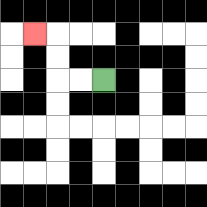{'start': '[4, 3]', 'end': '[1, 1]', 'path_directions': 'L,L,U,U,L', 'path_coordinates': '[[4, 3], [3, 3], [2, 3], [2, 2], [2, 1], [1, 1]]'}